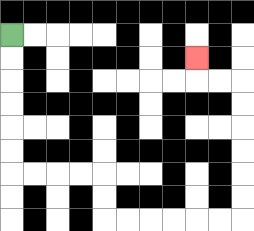{'start': '[0, 1]', 'end': '[8, 2]', 'path_directions': 'D,D,D,D,D,D,R,R,R,R,D,D,R,R,R,R,R,R,U,U,U,U,U,U,L,L,U', 'path_coordinates': '[[0, 1], [0, 2], [0, 3], [0, 4], [0, 5], [0, 6], [0, 7], [1, 7], [2, 7], [3, 7], [4, 7], [4, 8], [4, 9], [5, 9], [6, 9], [7, 9], [8, 9], [9, 9], [10, 9], [10, 8], [10, 7], [10, 6], [10, 5], [10, 4], [10, 3], [9, 3], [8, 3], [8, 2]]'}